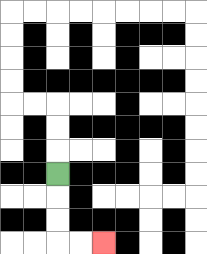{'start': '[2, 7]', 'end': '[4, 10]', 'path_directions': 'D,D,D,R,R', 'path_coordinates': '[[2, 7], [2, 8], [2, 9], [2, 10], [3, 10], [4, 10]]'}